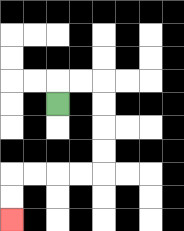{'start': '[2, 4]', 'end': '[0, 9]', 'path_directions': 'U,R,R,D,D,D,D,L,L,L,L,D,D', 'path_coordinates': '[[2, 4], [2, 3], [3, 3], [4, 3], [4, 4], [4, 5], [4, 6], [4, 7], [3, 7], [2, 7], [1, 7], [0, 7], [0, 8], [0, 9]]'}